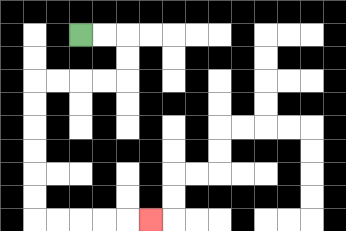{'start': '[3, 1]', 'end': '[6, 9]', 'path_directions': 'R,R,D,D,L,L,L,L,D,D,D,D,D,D,R,R,R,R,R', 'path_coordinates': '[[3, 1], [4, 1], [5, 1], [5, 2], [5, 3], [4, 3], [3, 3], [2, 3], [1, 3], [1, 4], [1, 5], [1, 6], [1, 7], [1, 8], [1, 9], [2, 9], [3, 9], [4, 9], [5, 9], [6, 9]]'}